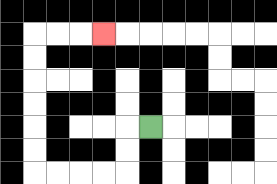{'start': '[6, 5]', 'end': '[4, 1]', 'path_directions': 'L,D,D,L,L,L,L,U,U,U,U,U,U,R,R,R', 'path_coordinates': '[[6, 5], [5, 5], [5, 6], [5, 7], [4, 7], [3, 7], [2, 7], [1, 7], [1, 6], [1, 5], [1, 4], [1, 3], [1, 2], [1, 1], [2, 1], [3, 1], [4, 1]]'}